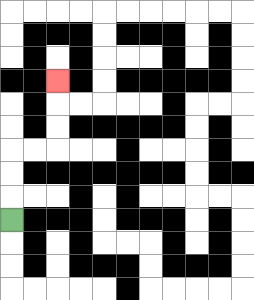{'start': '[0, 9]', 'end': '[2, 3]', 'path_directions': 'U,U,U,R,R,U,U,U', 'path_coordinates': '[[0, 9], [0, 8], [0, 7], [0, 6], [1, 6], [2, 6], [2, 5], [2, 4], [2, 3]]'}